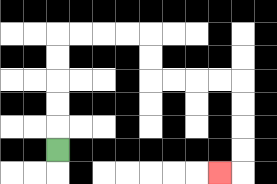{'start': '[2, 6]', 'end': '[9, 7]', 'path_directions': 'U,U,U,U,U,R,R,R,R,D,D,R,R,R,R,D,D,D,D,L', 'path_coordinates': '[[2, 6], [2, 5], [2, 4], [2, 3], [2, 2], [2, 1], [3, 1], [4, 1], [5, 1], [6, 1], [6, 2], [6, 3], [7, 3], [8, 3], [9, 3], [10, 3], [10, 4], [10, 5], [10, 6], [10, 7], [9, 7]]'}